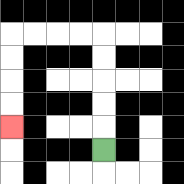{'start': '[4, 6]', 'end': '[0, 5]', 'path_directions': 'U,U,U,U,U,L,L,L,L,D,D,D,D', 'path_coordinates': '[[4, 6], [4, 5], [4, 4], [4, 3], [4, 2], [4, 1], [3, 1], [2, 1], [1, 1], [0, 1], [0, 2], [0, 3], [0, 4], [0, 5]]'}